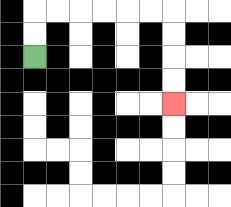{'start': '[1, 2]', 'end': '[7, 4]', 'path_directions': 'U,U,R,R,R,R,R,R,D,D,D,D', 'path_coordinates': '[[1, 2], [1, 1], [1, 0], [2, 0], [3, 0], [4, 0], [5, 0], [6, 0], [7, 0], [7, 1], [7, 2], [7, 3], [7, 4]]'}